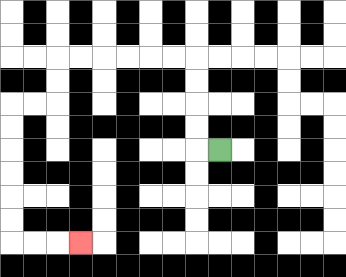{'start': '[9, 6]', 'end': '[3, 10]', 'path_directions': 'L,U,U,U,U,L,L,L,L,L,L,D,D,L,L,D,D,D,D,D,D,R,R,R', 'path_coordinates': '[[9, 6], [8, 6], [8, 5], [8, 4], [8, 3], [8, 2], [7, 2], [6, 2], [5, 2], [4, 2], [3, 2], [2, 2], [2, 3], [2, 4], [1, 4], [0, 4], [0, 5], [0, 6], [0, 7], [0, 8], [0, 9], [0, 10], [1, 10], [2, 10], [3, 10]]'}